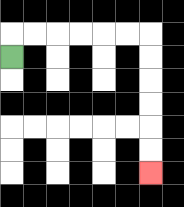{'start': '[0, 2]', 'end': '[6, 7]', 'path_directions': 'U,R,R,R,R,R,R,D,D,D,D,D,D', 'path_coordinates': '[[0, 2], [0, 1], [1, 1], [2, 1], [3, 1], [4, 1], [5, 1], [6, 1], [6, 2], [6, 3], [6, 4], [6, 5], [6, 6], [6, 7]]'}